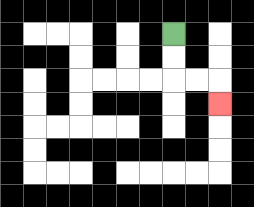{'start': '[7, 1]', 'end': '[9, 4]', 'path_directions': 'D,D,R,R,D', 'path_coordinates': '[[7, 1], [7, 2], [7, 3], [8, 3], [9, 3], [9, 4]]'}